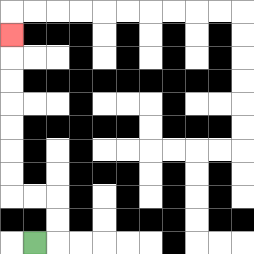{'start': '[1, 10]', 'end': '[0, 1]', 'path_directions': 'R,U,U,L,L,U,U,U,U,U,U,U', 'path_coordinates': '[[1, 10], [2, 10], [2, 9], [2, 8], [1, 8], [0, 8], [0, 7], [0, 6], [0, 5], [0, 4], [0, 3], [0, 2], [0, 1]]'}